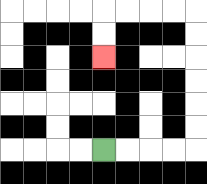{'start': '[4, 6]', 'end': '[4, 2]', 'path_directions': 'R,R,R,R,U,U,U,U,U,U,L,L,L,L,D,D', 'path_coordinates': '[[4, 6], [5, 6], [6, 6], [7, 6], [8, 6], [8, 5], [8, 4], [8, 3], [8, 2], [8, 1], [8, 0], [7, 0], [6, 0], [5, 0], [4, 0], [4, 1], [4, 2]]'}